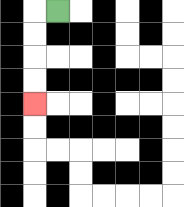{'start': '[2, 0]', 'end': '[1, 4]', 'path_directions': 'L,D,D,D,D', 'path_coordinates': '[[2, 0], [1, 0], [1, 1], [1, 2], [1, 3], [1, 4]]'}